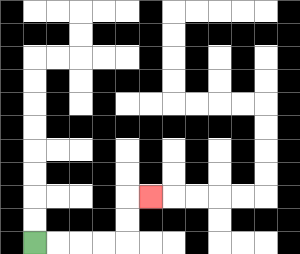{'start': '[1, 10]', 'end': '[6, 8]', 'path_directions': 'R,R,R,R,U,U,R', 'path_coordinates': '[[1, 10], [2, 10], [3, 10], [4, 10], [5, 10], [5, 9], [5, 8], [6, 8]]'}